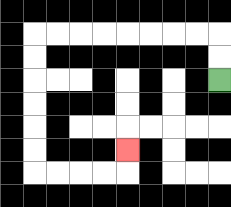{'start': '[9, 3]', 'end': '[5, 6]', 'path_directions': 'U,U,L,L,L,L,L,L,L,L,D,D,D,D,D,D,R,R,R,R,U', 'path_coordinates': '[[9, 3], [9, 2], [9, 1], [8, 1], [7, 1], [6, 1], [5, 1], [4, 1], [3, 1], [2, 1], [1, 1], [1, 2], [1, 3], [1, 4], [1, 5], [1, 6], [1, 7], [2, 7], [3, 7], [4, 7], [5, 7], [5, 6]]'}